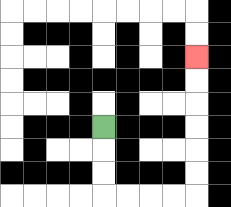{'start': '[4, 5]', 'end': '[8, 2]', 'path_directions': 'D,D,D,R,R,R,R,U,U,U,U,U,U', 'path_coordinates': '[[4, 5], [4, 6], [4, 7], [4, 8], [5, 8], [6, 8], [7, 8], [8, 8], [8, 7], [8, 6], [8, 5], [8, 4], [8, 3], [8, 2]]'}